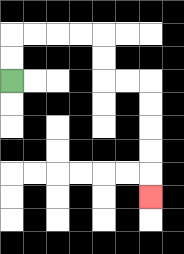{'start': '[0, 3]', 'end': '[6, 8]', 'path_directions': 'U,U,R,R,R,R,D,D,R,R,D,D,D,D,D', 'path_coordinates': '[[0, 3], [0, 2], [0, 1], [1, 1], [2, 1], [3, 1], [4, 1], [4, 2], [4, 3], [5, 3], [6, 3], [6, 4], [6, 5], [6, 6], [6, 7], [6, 8]]'}